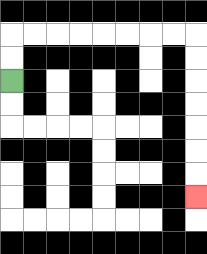{'start': '[0, 3]', 'end': '[8, 8]', 'path_directions': 'U,U,R,R,R,R,R,R,R,R,D,D,D,D,D,D,D', 'path_coordinates': '[[0, 3], [0, 2], [0, 1], [1, 1], [2, 1], [3, 1], [4, 1], [5, 1], [6, 1], [7, 1], [8, 1], [8, 2], [8, 3], [8, 4], [8, 5], [8, 6], [8, 7], [8, 8]]'}